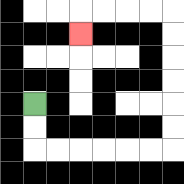{'start': '[1, 4]', 'end': '[3, 1]', 'path_directions': 'D,D,R,R,R,R,R,R,U,U,U,U,U,U,L,L,L,L,D', 'path_coordinates': '[[1, 4], [1, 5], [1, 6], [2, 6], [3, 6], [4, 6], [5, 6], [6, 6], [7, 6], [7, 5], [7, 4], [7, 3], [7, 2], [7, 1], [7, 0], [6, 0], [5, 0], [4, 0], [3, 0], [3, 1]]'}